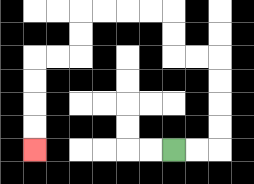{'start': '[7, 6]', 'end': '[1, 6]', 'path_directions': 'R,R,U,U,U,U,L,L,U,U,L,L,L,L,D,D,L,L,D,D,D,D', 'path_coordinates': '[[7, 6], [8, 6], [9, 6], [9, 5], [9, 4], [9, 3], [9, 2], [8, 2], [7, 2], [7, 1], [7, 0], [6, 0], [5, 0], [4, 0], [3, 0], [3, 1], [3, 2], [2, 2], [1, 2], [1, 3], [1, 4], [1, 5], [1, 6]]'}